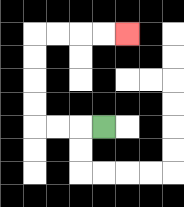{'start': '[4, 5]', 'end': '[5, 1]', 'path_directions': 'L,L,L,U,U,U,U,R,R,R,R', 'path_coordinates': '[[4, 5], [3, 5], [2, 5], [1, 5], [1, 4], [1, 3], [1, 2], [1, 1], [2, 1], [3, 1], [4, 1], [5, 1]]'}